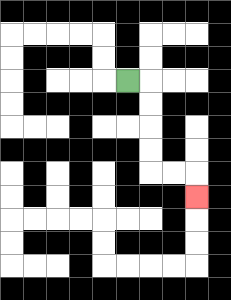{'start': '[5, 3]', 'end': '[8, 8]', 'path_directions': 'R,D,D,D,D,R,R,D', 'path_coordinates': '[[5, 3], [6, 3], [6, 4], [6, 5], [6, 6], [6, 7], [7, 7], [8, 7], [8, 8]]'}